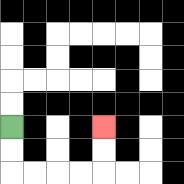{'start': '[0, 5]', 'end': '[4, 5]', 'path_directions': 'D,D,R,R,R,R,U,U', 'path_coordinates': '[[0, 5], [0, 6], [0, 7], [1, 7], [2, 7], [3, 7], [4, 7], [4, 6], [4, 5]]'}